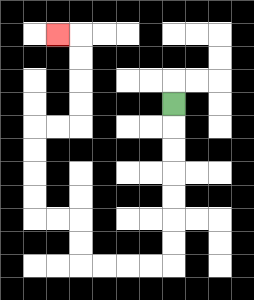{'start': '[7, 4]', 'end': '[2, 1]', 'path_directions': 'D,D,D,D,D,D,D,L,L,L,L,U,U,L,L,U,U,U,U,R,R,U,U,U,U,L', 'path_coordinates': '[[7, 4], [7, 5], [7, 6], [7, 7], [7, 8], [7, 9], [7, 10], [7, 11], [6, 11], [5, 11], [4, 11], [3, 11], [3, 10], [3, 9], [2, 9], [1, 9], [1, 8], [1, 7], [1, 6], [1, 5], [2, 5], [3, 5], [3, 4], [3, 3], [3, 2], [3, 1], [2, 1]]'}